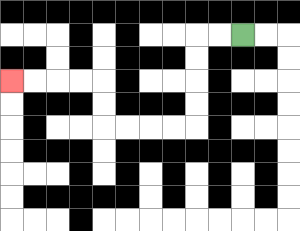{'start': '[10, 1]', 'end': '[0, 3]', 'path_directions': 'L,L,D,D,D,D,L,L,L,L,U,U,L,L,L,L', 'path_coordinates': '[[10, 1], [9, 1], [8, 1], [8, 2], [8, 3], [8, 4], [8, 5], [7, 5], [6, 5], [5, 5], [4, 5], [4, 4], [4, 3], [3, 3], [2, 3], [1, 3], [0, 3]]'}